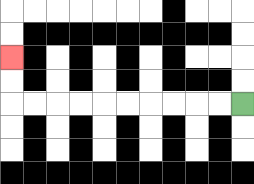{'start': '[10, 4]', 'end': '[0, 2]', 'path_directions': 'L,L,L,L,L,L,L,L,L,L,U,U', 'path_coordinates': '[[10, 4], [9, 4], [8, 4], [7, 4], [6, 4], [5, 4], [4, 4], [3, 4], [2, 4], [1, 4], [0, 4], [0, 3], [0, 2]]'}